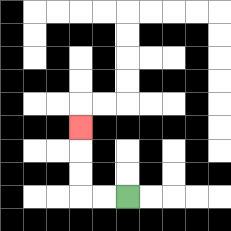{'start': '[5, 8]', 'end': '[3, 5]', 'path_directions': 'L,L,U,U,U', 'path_coordinates': '[[5, 8], [4, 8], [3, 8], [3, 7], [3, 6], [3, 5]]'}